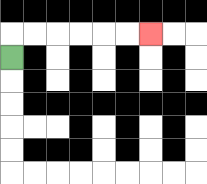{'start': '[0, 2]', 'end': '[6, 1]', 'path_directions': 'U,R,R,R,R,R,R', 'path_coordinates': '[[0, 2], [0, 1], [1, 1], [2, 1], [3, 1], [4, 1], [5, 1], [6, 1]]'}